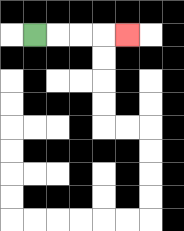{'start': '[1, 1]', 'end': '[5, 1]', 'path_directions': 'R,R,R,R', 'path_coordinates': '[[1, 1], [2, 1], [3, 1], [4, 1], [5, 1]]'}